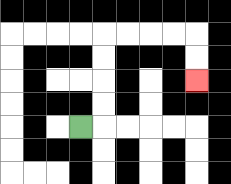{'start': '[3, 5]', 'end': '[8, 3]', 'path_directions': 'R,U,U,U,U,R,R,R,R,D,D', 'path_coordinates': '[[3, 5], [4, 5], [4, 4], [4, 3], [4, 2], [4, 1], [5, 1], [6, 1], [7, 1], [8, 1], [8, 2], [8, 3]]'}